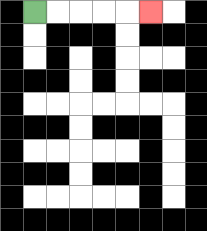{'start': '[1, 0]', 'end': '[6, 0]', 'path_directions': 'R,R,R,R,R', 'path_coordinates': '[[1, 0], [2, 0], [3, 0], [4, 0], [5, 0], [6, 0]]'}